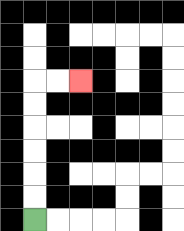{'start': '[1, 9]', 'end': '[3, 3]', 'path_directions': 'U,U,U,U,U,U,R,R', 'path_coordinates': '[[1, 9], [1, 8], [1, 7], [1, 6], [1, 5], [1, 4], [1, 3], [2, 3], [3, 3]]'}